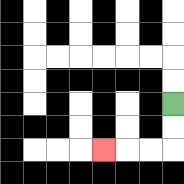{'start': '[7, 4]', 'end': '[4, 6]', 'path_directions': 'D,D,L,L,L', 'path_coordinates': '[[7, 4], [7, 5], [7, 6], [6, 6], [5, 6], [4, 6]]'}